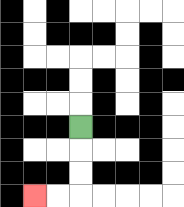{'start': '[3, 5]', 'end': '[1, 8]', 'path_directions': 'D,D,D,L,L', 'path_coordinates': '[[3, 5], [3, 6], [3, 7], [3, 8], [2, 8], [1, 8]]'}